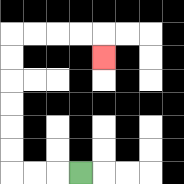{'start': '[3, 7]', 'end': '[4, 2]', 'path_directions': 'L,L,L,U,U,U,U,U,U,R,R,R,R,D', 'path_coordinates': '[[3, 7], [2, 7], [1, 7], [0, 7], [0, 6], [0, 5], [0, 4], [0, 3], [0, 2], [0, 1], [1, 1], [2, 1], [3, 1], [4, 1], [4, 2]]'}